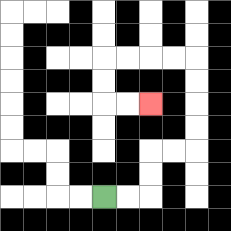{'start': '[4, 8]', 'end': '[6, 4]', 'path_directions': 'R,R,U,U,R,R,U,U,U,U,L,L,L,L,D,D,R,R', 'path_coordinates': '[[4, 8], [5, 8], [6, 8], [6, 7], [6, 6], [7, 6], [8, 6], [8, 5], [8, 4], [8, 3], [8, 2], [7, 2], [6, 2], [5, 2], [4, 2], [4, 3], [4, 4], [5, 4], [6, 4]]'}